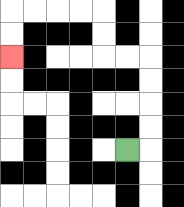{'start': '[5, 6]', 'end': '[0, 2]', 'path_directions': 'R,U,U,U,U,L,L,U,U,L,L,L,L,D,D', 'path_coordinates': '[[5, 6], [6, 6], [6, 5], [6, 4], [6, 3], [6, 2], [5, 2], [4, 2], [4, 1], [4, 0], [3, 0], [2, 0], [1, 0], [0, 0], [0, 1], [0, 2]]'}